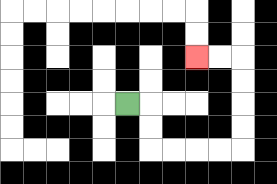{'start': '[5, 4]', 'end': '[8, 2]', 'path_directions': 'R,D,D,R,R,R,R,U,U,U,U,L,L', 'path_coordinates': '[[5, 4], [6, 4], [6, 5], [6, 6], [7, 6], [8, 6], [9, 6], [10, 6], [10, 5], [10, 4], [10, 3], [10, 2], [9, 2], [8, 2]]'}